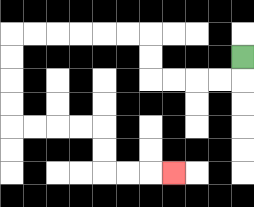{'start': '[10, 2]', 'end': '[7, 7]', 'path_directions': 'D,L,L,L,L,U,U,L,L,L,L,L,L,D,D,D,D,R,R,R,R,D,D,R,R,R', 'path_coordinates': '[[10, 2], [10, 3], [9, 3], [8, 3], [7, 3], [6, 3], [6, 2], [6, 1], [5, 1], [4, 1], [3, 1], [2, 1], [1, 1], [0, 1], [0, 2], [0, 3], [0, 4], [0, 5], [1, 5], [2, 5], [3, 5], [4, 5], [4, 6], [4, 7], [5, 7], [6, 7], [7, 7]]'}